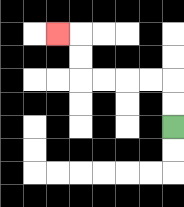{'start': '[7, 5]', 'end': '[2, 1]', 'path_directions': 'U,U,L,L,L,L,U,U,L', 'path_coordinates': '[[7, 5], [7, 4], [7, 3], [6, 3], [5, 3], [4, 3], [3, 3], [3, 2], [3, 1], [2, 1]]'}